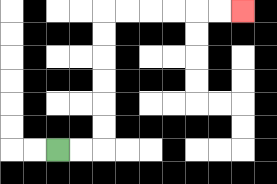{'start': '[2, 6]', 'end': '[10, 0]', 'path_directions': 'R,R,U,U,U,U,U,U,R,R,R,R,R,R', 'path_coordinates': '[[2, 6], [3, 6], [4, 6], [4, 5], [4, 4], [4, 3], [4, 2], [4, 1], [4, 0], [5, 0], [6, 0], [7, 0], [8, 0], [9, 0], [10, 0]]'}